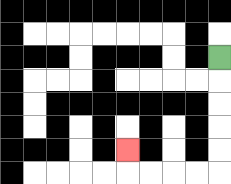{'start': '[9, 2]', 'end': '[5, 6]', 'path_directions': 'D,D,D,D,D,L,L,L,L,U', 'path_coordinates': '[[9, 2], [9, 3], [9, 4], [9, 5], [9, 6], [9, 7], [8, 7], [7, 7], [6, 7], [5, 7], [5, 6]]'}